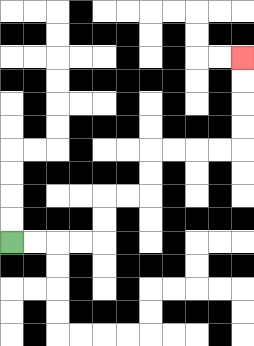{'start': '[0, 10]', 'end': '[10, 2]', 'path_directions': 'R,R,R,R,U,U,R,R,U,U,R,R,R,R,U,U,U,U', 'path_coordinates': '[[0, 10], [1, 10], [2, 10], [3, 10], [4, 10], [4, 9], [4, 8], [5, 8], [6, 8], [6, 7], [6, 6], [7, 6], [8, 6], [9, 6], [10, 6], [10, 5], [10, 4], [10, 3], [10, 2]]'}